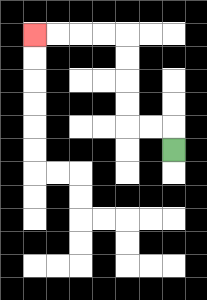{'start': '[7, 6]', 'end': '[1, 1]', 'path_directions': 'U,L,L,U,U,U,U,L,L,L,L', 'path_coordinates': '[[7, 6], [7, 5], [6, 5], [5, 5], [5, 4], [5, 3], [5, 2], [5, 1], [4, 1], [3, 1], [2, 1], [1, 1]]'}